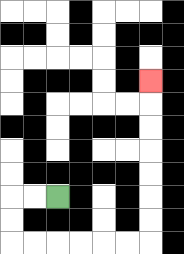{'start': '[2, 8]', 'end': '[6, 3]', 'path_directions': 'L,L,D,D,R,R,R,R,R,R,U,U,U,U,U,U,U', 'path_coordinates': '[[2, 8], [1, 8], [0, 8], [0, 9], [0, 10], [1, 10], [2, 10], [3, 10], [4, 10], [5, 10], [6, 10], [6, 9], [6, 8], [6, 7], [6, 6], [6, 5], [6, 4], [6, 3]]'}